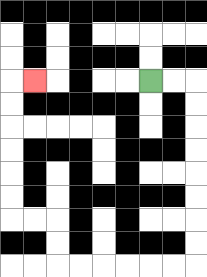{'start': '[6, 3]', 'end': '[1, 3]', 'path_directions': 'R,R,D,D,D,D,D,D,D,D,L,L,L,L,L,L,U,U,L,L,U,U,U,U,U,U,R', 'path_coordinates': '[[6, 3], [7, 3], [8, 3], [8, 4], [8, 5], [8, 6], [8, 7], [8, 8], [8, 9], [8, 10], [8, 11], [7, 11], [6, 11], [5, 11], [4, 11], [3, 11], [2, 11], [2, 10], [2, 9], [1, 9], [0, 9], [0, 8], [0, 7], [0, 6], [0, 5], [0, 4], [0, 3], [1, 3]]'}